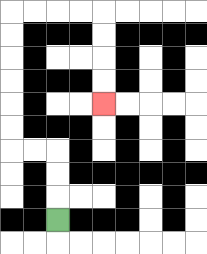{'start': '[2, 9]', 'end': '[4, 4]', 'path_directions': 'U,U,U,L,L,U,U,U,U,U,U,R,R,R,R,D,D,D,D', 'path_coordinates': '[[2, 9], [2, 8], [2, 7], [2, 6], [1, 6], [0, 6], [0, 5], [0, 4], [0, 3], [0, 2], [0, 1], [0, 0], [1, 0], [2, 0], [3, 0], [4, 0], [4, 1], [4, 2], [4, 3], [4, 4]]'}